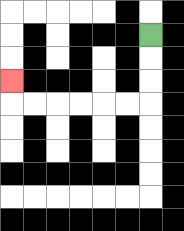{'start': '[6, 1]', 'end': '[0, 3]', 'path_directions': 'D,D,D,L,L,L,L,L,L,U', 'path_coordinates': '[[6, 1], [6, 2], [6, 3], [6, 4], [5, 4], [4, 4], [3, 4], [2, 4], [1, 4], [0, 4], [0, 3]]'}